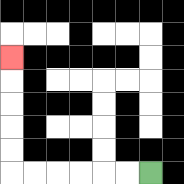{'start': '[6, 7]', 'end': '[0, 2]', 'path_directions': 'L,L,L,L,L,L,U,U,U,U,U', 'path_coordinates': '[[6, 7], [5, 7], [4, 7], [3, 7], [2, 7], [1, 7], [0, 7], [0, 6], [0, 5], [0, 4], [0, 3], [0, 2]]'}